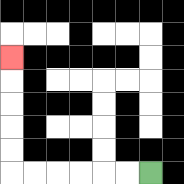{'start': '[6, 7]', 'end': '[0, 2]', 'path_directions': 'L,L,L,L,L,L,U,U,U,U,U', 'path_coordinates': '[[6, 7], [5, 7], [4, 7], [3, 7], [2, 7], [1, 7], [0, 7], [0, 6], [0, 5], [0, 4], [0, 3], [0, 2]]'}